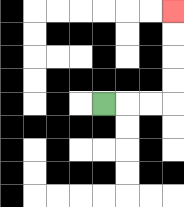{'start': '[4, 4]', 'end': '[7, 0]', 'path_directions': 'R,R,R,U,U,U,U', 'path_coordinates': '[[4, 4], [5, 4], [6, 4], [7, 4], [7, 3], [7, 2], [7, 1], [7, 0]]'}